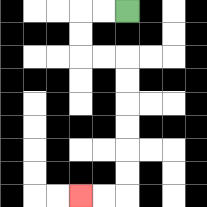{'start': '[5, 0]', 'end': '[3, 8]', 'path_directions': 'L,L,D,D,R,R,D,D,D,D,D,D,L,L', 'path_coordinates': '[[5, 0], [4, 0], [3, 0], [3, 1], [3, 2], [4, 2], [5, 2], [5, 3], [5, 4], [5, 5], [5, 6], [5, 7], [5, 8], [4, 8], [3, 8]]'}